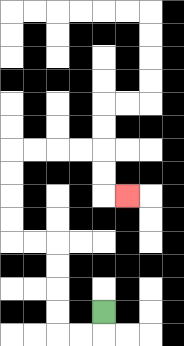{'start': '[4, 13]', 'end': '[5, 8]', 'path_directions': 'D,L,L,U,U,U,U,L,L,U,U,U,U,R,R,R,R,D,D,R', 'path_coordinates': '[[4, 13], [4, 14], [3, 14], [2, 14], [2, 13], [2, 12], [2, 11], [2, 10], [1, 10], [0, 10], [0, 9], [0, 8], [0, 7], [0, 6], [1, 6], [2, 6], [3, 6], [4, 6], [4, 7], [4, 8], [5, 8]]'}